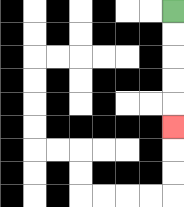{'start': '[7, 0]', 'end': '[7, 5]', 'path_directions': 'D,D,D,D,D', 'path_coordinates': '[[7, 0], [7, 1], [7, 2], [7, 3], [7, 4], [7, 5]]'}